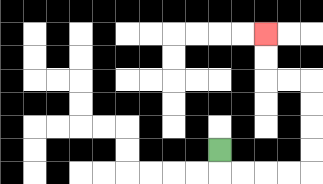{'start': '[9, 6]', 'end': '[11, 1]', 'path_directions': 'D,R,R,R,R,U,U,U,U,L,L,U,U', 'path_coordinates': '[[9, 6], [9, 7], [10, 7], [11, 7], [12, 7], [13, 7], [13, 6], [13, 5], [13, 4], [13, 3], [12, 3], [11, 3], [11, 2], [11, 1]]'}